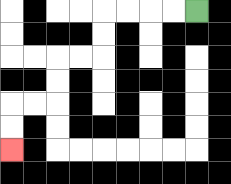{'start': '[8, 0]', 'end': '[0, 6]', 'path_directions': 'L,L,L,L,D,D,L,L,D,D,L,L,D,D', 'path_coordinates': '[[8, 0], [7, 0], [6, 0], [5, 0], [4, 0], [4, 1], [4, 2], [3, 2], [2, 2], [2, 3], [2, 4], [1, 4], [0, 4], [0, 5], [0, 6]]'}